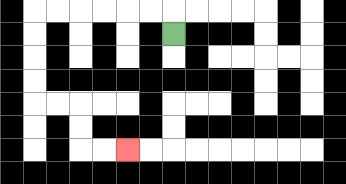{'start': '[7, 1]', 'end': '[5, 6]', 'path_directions': 'U,L,L,L,L,L,L,D,D,D,D,R,R,D,D,R,R', 'path_coordinates': '[[7, 1], [7, 0], [6, 0], [5, 0], [4, 0], [3, 0], [2, 0], [1, 0], [1, 1], [1, 2], [1, 3], [1, 4], [2, 4], [3, 4], [3, 5], [3, 6], [4, 6], [5, 6]]'}